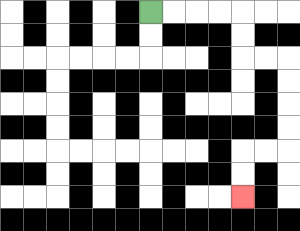{'start': '[6, 0]', 'end': '[10, 8]', 'path_directions': 'R,R,R,R,D,D,R,R,D,D,D,D,L,L,D,D', 'path_coordinates': '[[6, 0], [7, 0], [8, 0], [9, 0], [10, 0], [10, 1], [10, 2], [11, 2], [12, 2], [12, 3], [12, 4], [12, 5], [12, 6], [11, 6], [10, 6], [10, 7], [10, 8]]'}